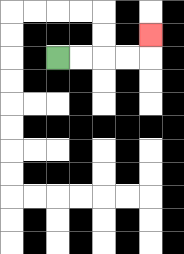{'start': '[2, 2]', 'end': '[6, 1]', 'path_directions': 'R,R,R,R,U', 'path_coordinates': '[[2, 2], [3, 2], [4, 2], [5, 2], [6, 2], [6, 1]]'}